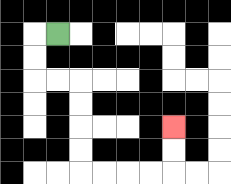{'start': '[2, 1]', 'end': '[7, 5]', 'path_directions': 'L,D,D,R,R,D,D,D,D,R,R,R,R,U,U', 'path_coordinates': '[[2, 1], [1, 1], [1, 2], [1, 3], [2, 3], [3, 3], [3, 4], [3, 5], [3, 6], [3, 7], [4, 7], [5, 7], [6, 7], [7, 7], [7, 6], [7, 5]]'}